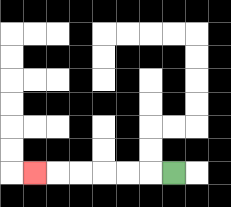{'start': '[7, 7]', 'end': '[1, 7]', 'path_directions': 'L,L,L,L,L,L', 'path_coordinates': '[[7, 7], [6, 7], [5, 7], [4, 7], [3, 7], [2, 7], [1, 7]]'}